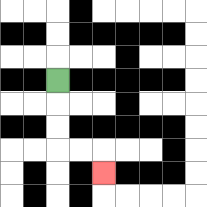{'start': '[2, 3]', 'end': '[4, 7]', 'path_directions': 'D,D,D,R,R,D', 'path_coordinates': '[[2, 3], [2, 4], [2, 5], [2, 6], [3, 6], [4, 6], [4, 7]]'}